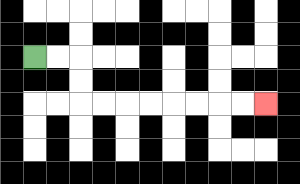{'start': '[1, 2]', 'end': '[11, 4]', 'path_directions': 'R,R,D,D,R,R,R,R,R,R,R,R', 'path_coordinates': '[[1, 2], [2, 2], [3, 2], [3, 3], [3, 4], [4, 4], [5, 4], [6, 4], [7, 4], [8, 4], [9, 4], [10, 4], [11, 4]]'}